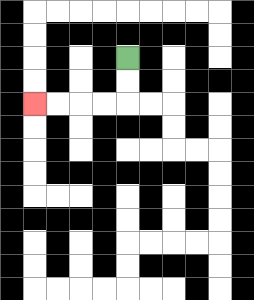{'start': '[5, 2]', 'end': '[1, 4]', 'path_directions': 'D,D,L,L,L,L', 'path_coordinates': '[[5, 2], [5, 3], [5, 4], [4, 4], [3, 4], [2, 4], [1, 4]]'}